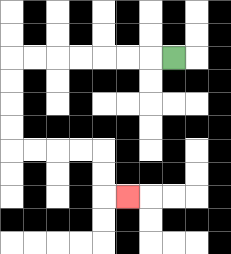{'start': '[7, 2]', 'end': '[5, 8]', 'path_directions': 'L,L,L,L,L,L,L,D,D,D,D,R,R,R,R,D,D,R', 'path_coordinates': '[[7, 2], [6, 2], [5, 2], [4, 2], [3, 2], [2, 2], [1, 2], [0, 2], [0, 3], [0, 4], [0, 5], [0, 6], [1, 6], [2, 6], [3, 6], [4, 6], [4, 7], [4, 8], [5, 8]]'}